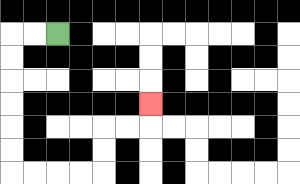{'start': '[2, 1]', 'end': '[6, 4]', 'path_directions': 'L,L,D,D,D,D,D,D,R,R,R,R,U,U,R,R,U', 'path_coordinates': '[[2, 1], [1, 1], [0, 1], [0, 2], [0, 3], [0, 4], [0, 5], [0, 6], [0, 7], [1, 7], [2, 7], [3, 7], [4, 7], [4, 6], [4, 5], [5, 5], [6, 5], [6, 4]]'}